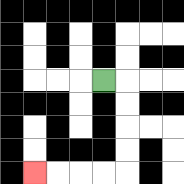{'start': '[4, 3]', 'end': '[1, 7]', 'path_directions': 'R,D,D,D,D,L,L,L,L', 'path_coordinates': '[[4, 3], [5, 3], [5, 4], [5, 5], [5, 6], [5, 7], [4, 7], [3, 7], [2, 7], [1, 7]]'}